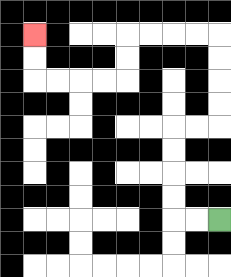{'start': '[9, 9]', 'end': '[1, 1]', 'path_directions': 'L,L,U,U,U,U,R,R,U,U,U,U,L,L,L,L,D,D,L,L,L,L,U,U', 'path_coordinates': '[[9, 9], [8, 9], [7, 9], [7, 8], [7, 7], [7, 6], [7, 5], [8, 5], [9, 5], [9, 4], [9, 3], [9, 2], [9, 1], [8, 1], [7, 1], [6, 1], [5, 1], [5, 2], [5, 3], [4, 3], [3, 3], [2, 3], [1, 3], [1, 2], [1, 1]]'}